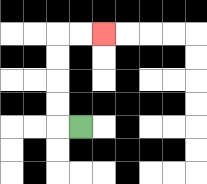{'start': '[3, 5]', 'end': '[4, 1]', 'path_directions': 'L,U,U,U,U,R,R', 'path_coordinates': '[[3, 5], [2, 5], [2, 4], [2, 3], [2, 2], [2, 1], [3, 1], [4, 1]]'}